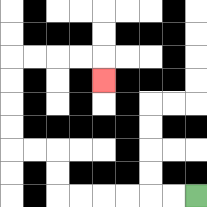{'start': '[8, 8]', 'end': '[4, 3]', 'path_directions': 'L,L,L,L,L,L,U,U,L,L,U,U,U,U,R,R,R,R,D', 'path_coordinates': '[[8, 8], [7, 8], [6, 8], [5, 8], [4, 8], [3, 8], [2, 8], [2, 7], [2, 6], [1, 6], [0, 6], [0, 5], [0, 4], [0, 3], [0, 2], [1, 2], [2, 2], [3, 2], [4, 2], [4, 3]]'}